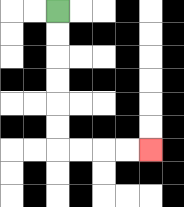{'start': '[2, 0]', 'end': '[6, 6]', 'path_directions': 'D,D,D,D,D,D,R,R,R,R', 'path_coordinates': '[[2, 0], [2, 1], [2, 2], [2, 3], [2, 4], [2, 5], [2, 6], [3, 6], [4, 6], [5, 6], [6, 6]]'}